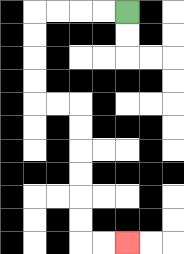{'start': '[5, 0]', 'end': '[5, 10]', 'path_directions': 'L,L,L,L,D,D,D,D,R,R,D,D,D,D,D,D,R,R', 'path_coordinates': '[[5, 0], [4, 0], [3, 0], [2, 0], [1, 0], [1, 1], [1, 2], [1, 3], [1, 4], [2, 4], [3, 4], [3, 5], [3, 6], [3, 7], [3, 8], [3, 9], [3, 10], [4, 10], [5, 10]]'}